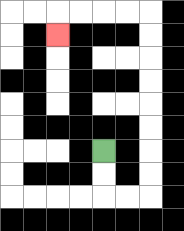{'start': '[4, 6]', 'end': '[2, 1]', 'path_directions': 'D,D,R,R,U,U,U,U,U,U,U,U,L,L,L,L,D', 'path_coordinates': '[[4, 6], [4, 7], [4, 8], [5, 8], [6, 8], [6, 7], [6, 6], [6, 5], [6, 4], [6, 3], [6, 2], [6, 1], [6, 0], [5, 0], [4, 0], [3, 0], [2, 0], [2, 1]]'}